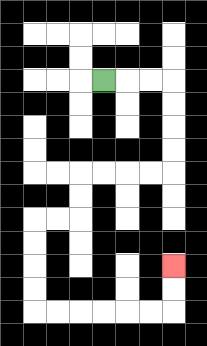{'start': '[4, 3]', 'end': '[7, 11]', 'path_directions': 'R,R,R,D,D,D,D,L,L,L,L,D,D,L,L,D,D,D,D,R,R,R,R,R,R,U,U', 'path_coordinates': '[[4, 3], [5, 3], [6, 3], [7, 3], [7, 4], [7, 5], [7, 6], [7, 7], [6, 7], [5, 7], [4, 7], [3, 7], [3, 8], [3, 9], [2, 9], [1, 9], [1, 10], [1, 11], [1, 12], [1, 13], [2, 13], [3, 13], [4, 13], [5, 13], [6, 13], [7, 13], [7, 12], [7, 11]]'}